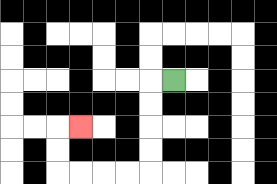{'start': '[7, 3]', 'end': '[3, 5]', 'path_directions': 'L,D,D,D,D,L,L,L,L,U,U,R', 'path_coordinates': '[[7, 3], [6, 3], [6, 4], [6, 5], [6, 6], [6, 7], [5, 7], [4, 7], [3, 7], [2, 7], [2, 6], [2, 5], [3, 5]]'}